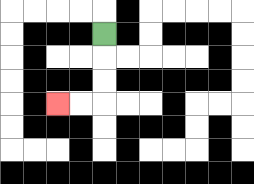{'start': '[4, 1]', 'end': '[2, 4]', 'path_directions': 'D,D,D,L,L', 'path_coordinates': '[[4, 1], [4, 2], [4, 3], [4, 4], [3, 4], [2, 4]]'}